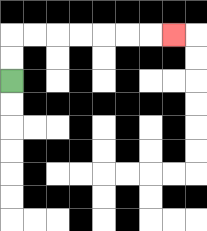{'start': '[0, 3]', 'end': '[7, 1]', 'path_directions': 'U,U,R,R,R,R,R,R,R', 'path_coordinates': '[[0, 3], [0, 2], [0, 1], [1, 1], [2, 1], [3, 1], [4, 1], [5, 1], [6, 1], [7, 1]]'}